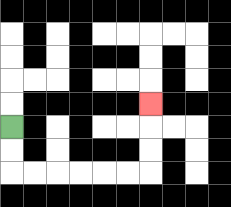{'start': '[0, 5]', 'end': '[6, 4]', 'path_directions': 'D,D,R,R,R,R,R,R,U,U,U', 'path_coordinates': '[[0, 5], [0, 6], [0, 7], [1, 7], [2, 7], [3, 7], [4, 7], [5, 7], [6, 7], [6, 6], [6, 5], [6, 4]]'}